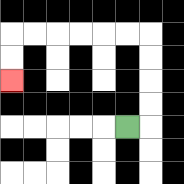{'start': '[5, 5]', 'end': '[0, 3]', 'path_directions': 'R,U,U,U,U,L,L,L,L,L,L,D,D', 'path_coordinates': '[[5, 5], [6, 5], [6, 4], [6, 3], [6, 2], [6, 1], [5, 1], [4, 1], [3, 1], [2, 1], [1, 1], [0, 1], [0, 2], [0, 3]]'}